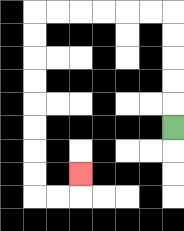{'start': '[7, 5]', 'end': '[3, 7]', 'path_directions': 'U,U,U,U,U,L,L,L,L,L,L,D,D,D,D,D,D,D,D,R,R,U', 'path_coordinates': '[[7, 5], [7, 4], [7, 3], [7, 2], [7, 1], [7, 0], [6, 0], [5, 0], [4, 0], [3, 0], [2, 0], [1, 0], [1, 1], [1, 2], [1, 3], [1, 4], [1, 5], [1, 6], [1, 7], [1, 8], [2, 8], [3, 8], [3, 7]]'}